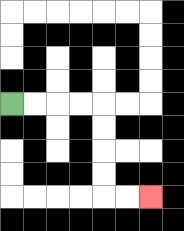{'start': '[0, 4]', 'end': '[6, 8]', 'path_directions': 'R,R,R,R,D,D,D,D,R,R', 'path_coordinates': '[[0, 4], [1, 4], [2, 4], [3, 4], [4, 4], [4, 5], [4, 6], [4, 7], [4, 8], [5, 8], [6, 8]]'}